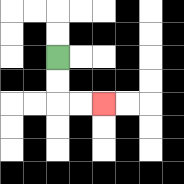{'start': '[2, 2]', 'end': '[4, 4]', 'path_directions': 'D,D,R,R', 'path_coordinates': '[[2, 2], [2, 3], [2, 4], [3, 4], [4, 4]]'}